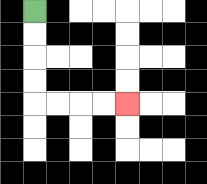{'start': '[1, 0]', 'end': '[5, 4]', 'path_directions': 'D,D,D,D,R,R,R,R', 'path_coordinates': '[[1, 0], [1, 1], [1, 2], [1, 3], [1, 4], [2, 4], [3, 4], [4, 4], [5, 4]]'}